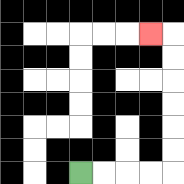{'start': '[3, 7]', 'end': '[6, 1]', 'path_directions': 'R,R,R,R,U,U,U,U,U,U,L', 'path_coordinates': '[[3, 7], [4, 7], [5, 7], [6, 7], [7, 7], [7, 6], [7, 5], [7, 4], [7, 3], [7, 2], [7, 1], [6, 1]]'}